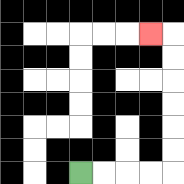{'start': '[3, 7]', 'end': '[6, 1]', 'path_directions': 'R,R,R,R,U,U,U,U,U,U,L', 'path_coordinates': '[[3, 7], [4, 7], [5, 7], [6, 7], [7, 7], [7, 6], [7, 5], [7, 4], [7, 3], [7, 2], [7, 1], [6, 1]]'}